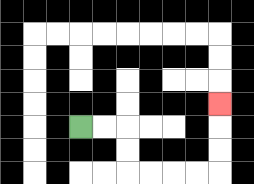{'start': '[3, 5]', 'end': '[9, 4]', 'path_directions': 'R,R,D,D,R,R,R,R,U,U,U', 'path_coordinates': '[[3, 5], [4, 5], [5, 5], [5, 6], [5, 7], [6, 7], [7, 7], [8, 7], [9, 7], [9, 6], [9, 5], [9, 4]]'}